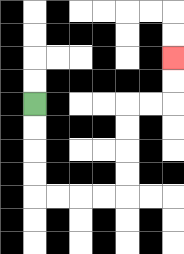{'start': '[1, 4]', 'end': '[7, 2]', 'path_directions': 'D,D,D,D,R,R,R,R,U,U,U,U,R,R,U,U', 'path_coordinates': '[[1, 4], [1, 5], [1, 6], [1, 7], [1, 8], [2, 8], [3, 8], [4, 8], [5, 8], [5, 7], [5, 6], [5, 5], [5, 4], [6, 4], [7, 4], [7, 3], [7, 2]]'}